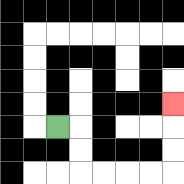{'start': '[2, 5]', 'end': '[7, 4]', 'path_directions': 'R,D,D,R,R,R,R,U,U,U', 'path_coordinates': '[[2, 5], [3, 5], [3, 6], [3, 7], [4, 7], [5, 7], [6, 7], [7, 7], [7, 6], [7, 5], [7, 4]]'}